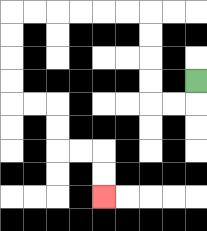{'start': '[8, 3]', 'end': '[4, 8]', 'path_directions': 'D,L,L,U,U,U,U,L,L,L,L,L,L,D,D,D,D,R,R,D,D,R,R,D,D', 'path_coordinates': '[[8, 3], [8, 4], [7, 4], [6, 4], [6, 3], [6, 2], [6, 1], [6, 0], [5, 0], [4, 0], [3, 0], [2, 0], [1, 0], [0, 0], [0, 1], [0, 2], [0, 3], [0, 4], [1, 4], [2, 4], [2, 5], [2, 6], [3, 6], [4, 6], [4, 7], [4, 8]]'}